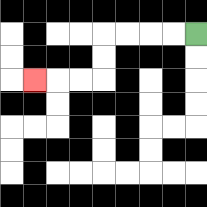{'start': '[8, 1]', 'end': '[1, 3]', 'path_directions': 'L,L,L,L,D,D,L,L,L', 'path_coordinates': '[[8, 1], [7, 1], [6, 1], [5, 1], [4, 1], [4, 2], [4, 3], [3, 3], [2, 3], [1, 3]]'}